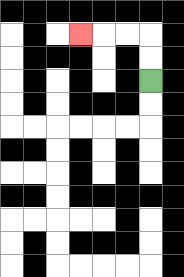{'start': '[6, 3]', 'end': '[3, 1]', 'path_directions': 'U,U,L,L,L', 'path_coordinates': '[[6, 3], [6, 2], [6, 1], [5, 1], [4, 1], [3, 1]]'}